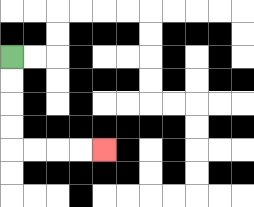{'start': '[0, 2]', 'end': '[4, 6]', 'path_directions': 'D,D,D,D,R,R,R,R', 'path_coordinates': '[[0, 2], [0, 3], [0, 4], [0, 5], [0, 6], [1, 6], [2, 6], [3, 6], [4, 6]]'}